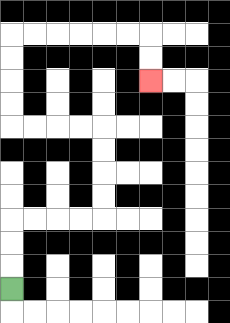{'start': '[0, 12]', 'end': '[6, 3]', 'path_directions': 'U,U,U,R,R,R,R,U,U,U,U,L,L,L,L,U,U,U,U,R,R,R,R,R,R,D,D', 'path_coordinates': '[[0, 12], [0, 11], [0, 10], [0, 9], [1, 9], [2, 9], [3, 9], [4, 9], [4, 8], [4, 7], [4, 6], [4, 5], [3, 5], [2, 5], [1, 5], [0, 5], [0, 4], [0, 3], [0, 2], [0, 1], [1, 1], [2, 1], [3, 1], [4, 1], [5, 1], [6, 1], [6, 2], [6, 3]]'}